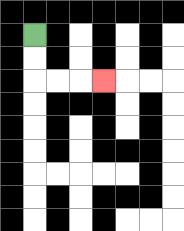{'start': '[1, 1]', 'end': '[4, 3]', 'path_directions': 'D,D,R,R,R', 'path_coordinates': '[[1, 1], [1, 2], [1, 3], [2, 3], [3, 3], [4, 3]]'}